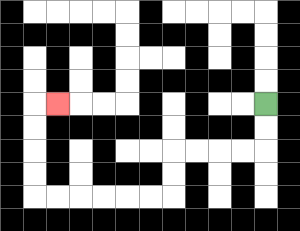{'start': '[11, 4]', 'end': '[2, 4]', 'path_directions': 'D,D,L,L,L,L,D,D,L,L,L,L,L,L,U,U,U,U,R', 'path_coordinates': '[[11, 4], [11, 5], [11, 6], [10, 6], [9, 6], [8, 6], [7, 6], [7, 7], [7, 8], [6, 8], [5, 8], [4, 8], [3, 8], [2, 8], [1, 8], [1, 7], [1, 6], [1, 5], [1, 4], [2, 4]]'}